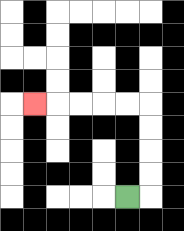{'start': '[5, 8]', 'end': '[1, 4]', 'path_directions': 'R,U,U,U,U,L,L,L,L,L', 'path_coordinates': '[[5, 8], [6, 8], [6, 7], [6, 6], [6, 5], [6, 4], [5, 4], [4, 4], [3, 4], [2, 4], [1, 4]]'}